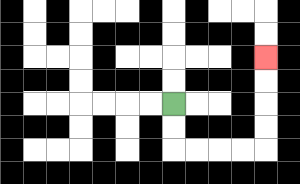{'start': '[7, 4]', 'end': '[11, 2]', 'path_directions': 'D,D,R,R,R,R,U,U,U,U', 'path_coordinates': '[[7, 4], [7, 5], [7, 6], [8, 6], [9, 6], [10, 6], [11, 6], [11, 5], [11, 4], [11, 3], [11, 2]]'}